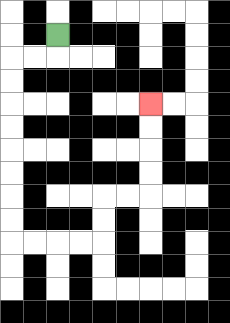{'start': '[2, 1]', 'end': '[6, 4]', 'path_directions': 'D,L,L,D,D,D,D,D,D,D,D,R,R,R,R,U,U,R,R,U,U,U,U', 'path_coordinates': '[[2, 1], [2, 2], [1, 2], [0, 2], [0, 3], [0, 4], [0, 5], [0, 6], [0, 7], [0, 8], [0, 9], [0, 10], [1, 10], [2, 10], [3, 10], [4, 10], [4, 9], [4, 8], [5, 8], [6, 8], [6, 7], [6, 6], [6, 5], [6, 4]]'}